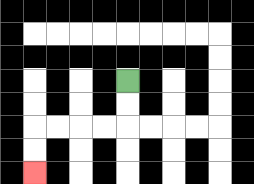{'start': '[5, 3]', 'end': '[1, 7]', 'path_directions': 'D,D,L,L,L,L,D,D', 'path_coordinates': '[[5, 3], [5, 4], [5, 5], [4, 5], [3, 5], [2, 5], [1, 5], [1, 6], [1, 7]]'}